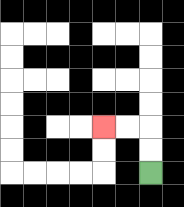{'start': '[6, 7]', 'end': '[4, 5]', 'path_directions': 'U,U,L,L', 'path_coordinates': '[[6, 7], [6, 6], [6, 5], [5, 5], [4, 5]]'}